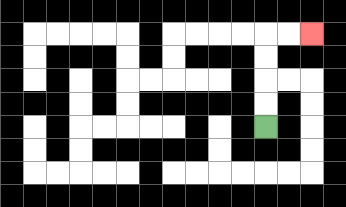{'start': '[11, 5]', 'end': '[13, 1]', 'path_directions': 'U,U,U,U,R,R', 'path_coordinates': '[[11, 5], [11, 4], [11, 3], [11, 2], [11, 1], [12, 1], [13, 1]]'}